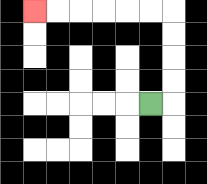{'start': '[6, 4]', 'end': '[1, 0]', 'path_directions': 'R,U,U,U,U,L,L,L,L,L,L', 'path_coordinates': '[[6, 4], [7, 4], [7, 3], [7, 2], [7, 1], [7, 0], [6, 0], [5, 0], [4, 0], [3, 0], [2, 0], [1, 0]]'}